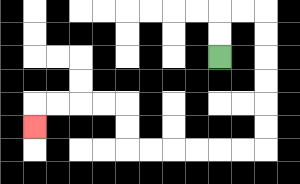{'start': '[9, 2]', 'end': '[1, 5]', 'path_directions': 'U,U,R,R,D,D,D,D,D,D,L,L,L,L,L,L,U,U,L,L,L,L,D', 'path_coordinates': '[[9, 2], [9, 1], [9, 0], [10, 0], [11, 0], [11, 1], [11, 2], [11, 3], [11, 4], [11, 5], [11, 6], [10, 6], [9, 6], [8, 6], [7, 6], [6, 6], [5, 6], [5, 5], [5, 4], [4, 4], [3, 4], [2, 4], [1, 4], [1, 5]]'}